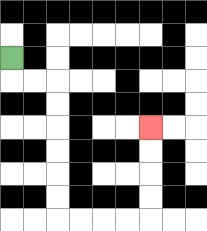{'start': '[0, 2]', 'end': '[6, 5]', 'path_directions': 'D,R,R,D,D,D,D,D,D,R,R,R,R,U,U,U,U', 'path_coordinates': '[[0, 2], [0, 3], [1, 3], [2, 3], [2, 4], [2, 5], [2, 6], [2, 7], [2, 8], [2, 9], [3, 9], [4, 9], [5, 9], [6, 9], [6, 8], [6, 7], [6, 6], [6, 5]]'}